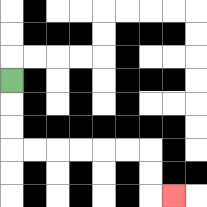{'start': '[0, 3]', 'end': '[7, 8]', 'path_directions': 'D,D,D,R,R,R,R,R,R,D,D,R', 'path_coordinates': '[[0, 3], [0, 4], [0, 5], [0, 6], [1, 6], [2, 6], [3, 6], [4, 6], [5, 6], [6, 6], [6, 7], [6, 8], [7, 8]]'}